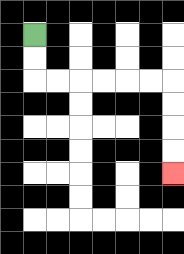{'start': '[1, 1]', 'end': '[7, 7]', 'path_directions': 'D,D,R,R,R,R,R,R,D,D,D,D', 'path_coordinates': '[[1, 1], [1, 2], [1, 3], [2, 3], [3, 3], [4, 3], [5, 3], [6, 3], [7, 3], [7, 4], [7, 5], [7, 6], [7, 7]]'}